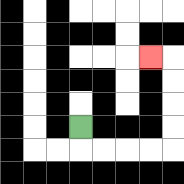{'start': '[3, 5]', 'end': '[6, 2]', 'path_directions': 'D,R,R,R,R,U,U,U,U,L', 'path_coordinates': '[[3, 5], [3, 6], [4, 6], [5, 6], [6, 6], [7, 6], [7, 5], [7, 4], [7, 3], [7, 2], [6, 2]]'}